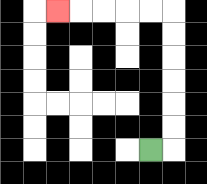{'start': '[6, 6]', 'end': '[2, 0]', 'path_directions': 'R,U,U,U,U,U,U,L,L,L,L,L', 'path_coordinates': '[[6, 6], [7, 6], [7, 5], [7, 4], [7, 3], [7, 2], [7, 1], [7, 0], [6, 0], [5, 0], [4, 0], [3, 0], [2, 0]]'}